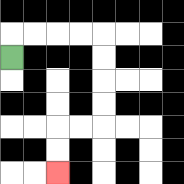{'start': '[0, 2]', 'end': '[2, 7]', 'path_directions': 'U,R,R,R,R,D,D,D,D,L,L,D,D', 'path_coordinates': '[[0, 2], [0, 1], [1, 1], [2, 1], [3, 1], [4, 1], [4, 2], [4, 3], [4, 4], [4, 5], [3, 5], [2, 5], [2, 6], [2, 7]]'}